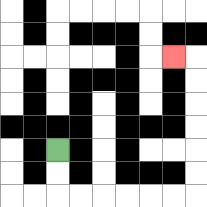{'start': '[2, 6]', 'end': '[7, 2]', 'path_directions': 'D,D,R,R,R,R,R,R,U,U,U,U,U,U,L', 'path_coordinates': '[[2, 6], [2, 7], [2, 8], [3, 8], [4, 8], [5, 8], [6, 8], [7, 8], [8, 8], [8, 7], [8, 6], [8, 5], [8, 4], [8, 3], [8, 2], [7, 2]]'}